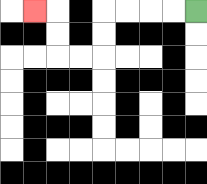{'start': '[8, 0]', 'end': '[1, 0]', 'path_directions': 'L,L,L,L,D,D,L,L,U,U,L', 'path_coordinates': '[[8, 0], [7, 0], [6, 0], [5, 0], [4, 0], [4, 1], [4, 2], [3, 2], [2, 2], [2, 1], [2, 0], [1, 0]]'}